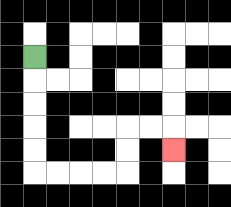{'start': '[1, 2]', 'end': '[7, 6]', 'path_directions': 'D,D,D,D,D,R,R,R,R,U,U,R,R,D', 'path_coordinates': '[[1, 2], [1, 3], [1, 4], [1, 5], [1, 6], [1, 7], [2, 7], [3, 7], [4, 7], [5, 7], [5, 6], [5, 5], [6, 5], [7, 5], [7, 6]]'}